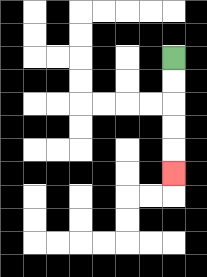{'start': '[7, 2]', 'end': '[7, 7]', 'path_directions': 'D,D,D,D,D', 'path_coordinates': '[[7, 2], [7, 3], [7, 4], [7, 5], [7, 6], [7, 7]]'}